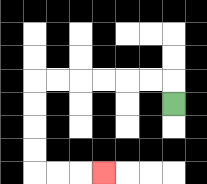{'start': '[7, 4]', 'end': '[4, 7]', 'path_directions': 'U,L,L,L,L,L,L,D,D,D,D,R,R,R', 'path_coordinates': '[[7, 4], [7, 3], [6, 3], [5, 3], [4, 3], [3, 3], [2, 3], [1, 3], [1, 4], [1, 5], [1, 6], [1, 7], [2, 7], [3, 7], [4, 7]]'}